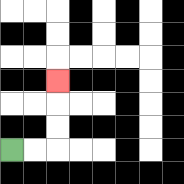{'start': '[0, 6]', 'end': '[2, 3]', 'path_directions': 'R,R,U,U,U', 'path_coordinates': '[[0, 6], [1, 6], [2, 6], [2, 5], [2, 4], [2, 3]]'}